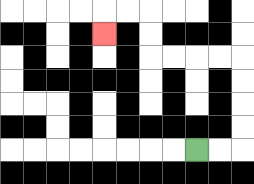{'start': '[8, 6]', 'end': '[4, 1]', 'path_directions': 'R,R,U,U,U,U,L,L,L,L,U,U,L,L,D', 'path_coordinates': '[[8, 6], [9, 6], [10, 6], [10, 5], [10, 4], [10, 3], [10, 2], [9, 2], [8, 2], [7, 2], [6, 2], [6, 1], [6, 0], [5, 0], [4, 0], [4, 1]]'}